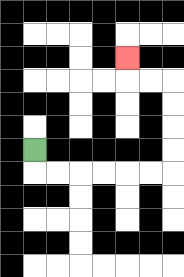{'start': '[1, 6]', 'end': '[5, 2]', 'path_directions': 'D,R,R,R,R,R,R,U,U,U,U,L,L,U', 'path_coordinates': '[[1, 6], [1, 7], [2, 7], [3, 7], [4, 7], [5, 7], [6, 7], [7, 7], [7, 6], [7, 5], [7, 4], [7, 3], [6, 3], [5, 3], [5, 2]]'}